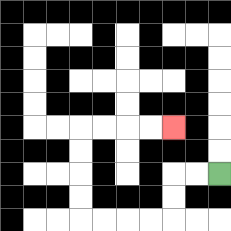{'start': '[9, 7]', 'end': '[7, 5]', 'path_directions': 'L,L,D,D,L,L,L,L,U,U,U,U,R,R,R,R', 'path_coordinates': '[[9, 7], [8, 7], [7, 7], [7, 8], [7, 9], [6, 9], [5, 9], [4, 9], [3, 9], [3, 8], [3, 7], [3, 6], [3, 5], [4, 5], [5, 5], [6, 5], [7, 5]]'}